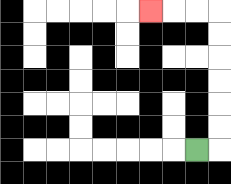{'start': '[8, 6]', 'end': '[6, 0]', 'path_directions': 'R,U,U,U,U,U,U,L,L,L', 'path_coordinates': '[[8, 6], [9, 6], [9, 5], [9, 4], [9, 3], [9, 2], [9, 1], [9, 0], [8, 0], [7, 0], [6, 0]]'}